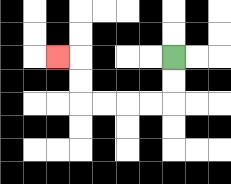{'start': '[7, 2]', 'end': '[2, 2]', 'path_directions': 'D,D,L,L,L,L,U,U,L', 'path_coordinates': '[[7, 2], [7, 3], [7, 4], [6, 4], [5, 4], [4, 4], [3, 4], [3, 3], [3, 2], [2, 2]]'}